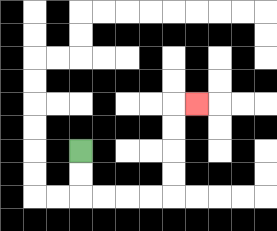{'start': '[3, 6]', 'end': '[8, 4]', 'path_directions': 'D,D,R,R,R,R,U,U,U,U,R', 'path_coordinates': '[[3, 6], [3, 7], [3, 8], [4, 8], [5, 8], [6, 8], [7, 8], [7, 7], [7, 6], [7, 5], [7, 4], [8, 4]]'}